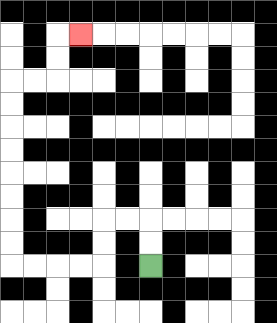{'start': '[6, 11]', 'end': '[3, 1]', 'path_directions': 'U,U,L,L,D,D,L,L,L,L,U,U,U,U,U,U,U,U,R,R,U,U,R', 'path_coordinates': '[[6, 11], [6, 10], [6, 9], [5, 9], [4, 9], [4, 10], [4, 11], [3, 11], [2, 11], [1, 11], [0, 11], [0, 10], [0, 9], [0, 8], [0, 7], [0, 6], [0, 5], [0, 4], [0, 3], [1, 3], [2, 3], [2, 2], [2, 1], [3, 1]]'}